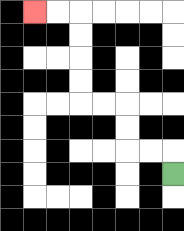{'start': '[7, 7]', 'end': '[1, 0]', 'path_directions': 'U,L,L,U,U,L,L,U,U,U,U,L,L', 'path_coordinates': '[[7, 7], [7, 6], [6, 6], [5, 6], [5, 5], [5, 4], [4, 4], [3, 4], [3, 3], [3, 2], [3, 1], [3, 0], [2, 0], [1, 0]]'}